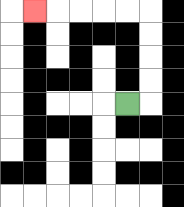{'start': '[5, 4]', 'end': '[1, 0]', 'path_directions': 'R,U,U,U,U,L,L,L,L,L', 'path_coordinates': '[[5, 4], [6, 4], [6, 3], [6, 2], [6, 1], [6, 0], [5, 0], [4, 0], [3, 0], [2, 0], [1, 0]]'}